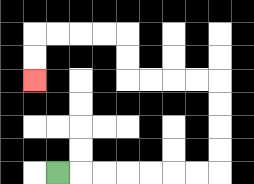{'start': '[2, 7]', 'end': '[1, 3]', 'path_directions': 'R,R,R,R,R,R,R,U,U,U,U,L,L,L,L,U,U,L,L,L,L,D,D', 'path_coordinates': '[[2, 7], [3, 7], [4, 7], [5, 7], [6, 7], [7, 7], [8, 7], [9, 7], [9, 6], [9, 5], [9, 4], [9, 3], [8, 3], [7, 3], [6, 3], [5, 3], [5, 2], [5, 1], [4, 1], [3, 1], [2, 1], [1, 1], [1, 2], [1, 3]]'}